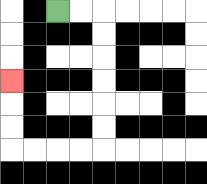{'start': '[2, 0]', 'end': '[0, 3]', 'path_directions': 'R,R,D,D,D,D,D,D,L,L,L,L,U,U,U', 'path_coordinates': '[[2, 0], [3, 0], [4, 0], [4, 1], [4, 2], [4, 3], [4, 4], [4, 5], [4, 6], [3, 6], [2, 6], [1, 6], [0, 6], [0, 5], [0, 4], [0, 3]]'}